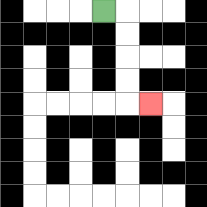{'start': '[4, 0]', 'end': '[6, 4]', 'path_directions': 'R,D,D,D,D,R', 'path_coordinates': '[[4, 0], [5, 0], [5, 1], [5, 2], [5, 3], [5, 4], [6, 4]]'}